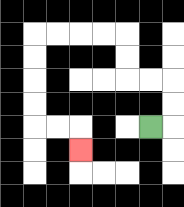{'start': '[6, 5]', 'end': '[3, 6]', 'path_directions': 'R,U,U,L,L,U,U,L,L,L,L,D,D,D,D,R,R,D', 'path_coordinates': '[[6, 5], [7, 5], [7, 4], [7, 3], [6, 3], [5, 3], [5, 2], [5, 1], [4, 1], [3, 1], [2, 1], [1, 1], [1, 2], [1, 3], [1, 4], [1, 5], [2, 5], [3, 5], [3, 6]]'}